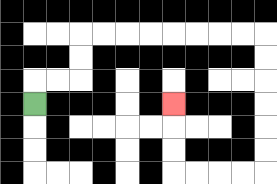{'start': '[1, 4]', 'end': '[7, 4]', 'path_directions': 'U,R,R,U,U,R,R,R,R,R,R,R,R,D,D,D,D,D,D,L,L,L,L,U,U,U', 'path_coordinates': '[[1, 4], [1, 3], [2, 3], [3, 3], [3, 2], [3, 1], [4, 1], [5, 1], [6, 1], [7, 1], [8, 1], [9, 1], [10, 1], [11, 1], [11, 2], [11, 3], [11, 4], [11, 5], [11, 6], [11, 7], [10, 7], [9, 7], [8, 7], [7, 7], [7, 6], [7, 5], [7, 4]]'}